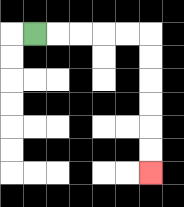{'start': '[1, 1]', 'end': '[6, 7]', 'path_directions': 'R,R,R,R,R,D,D,D,D,D,D', 'path_coordinates': '[[1, 1], [2, 1], [3, 1], [4, 1], [5, 1], [6, 1], [6, 2], [6, 3], [6, 4], [6, 5], [6, 6], [6, 7]]'}